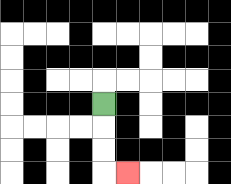{'start': '[4, 4]', 'end': '[5, 7]', 'path_directions': 'D,D,D,R', 'path_coordinates': '[[4, 4], [4, 5], [4, 6], [4, 7], [5, 7]]'}